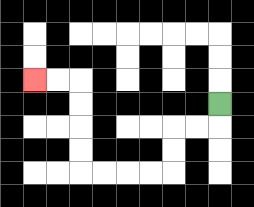{'start': '[9, 4]', 'end': '[1, 3]', 'path_directions': 'D,L,L,D,D,L,L,L,L,U,U,U,U,L,L', 'path_coordinates': '[[9, 4], [9, 5], [8, 5], [7, 5], [7, 6], [7, 7], [6, 7], [5, 7], [4, 7], [3, 7], [3, 6], [3, 5], [3, 4], [3, 3], [2, 3], [1, 3]]'}